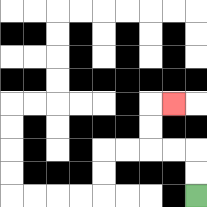{'start': '[8, 8]', 'end': '[7, 4]', 'path_directions': 'U,U,L,L,U,U,R', 'path_coordinates': '[[8, 8], [8, 7], [8, 6], [7, 6], [6, 6], [6, 5], [6, 4], [7, 4]]'}